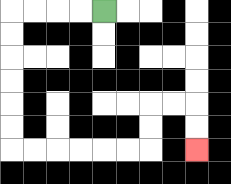{'start': '[4, 0]', 'end': '[8, 6]', 'path_directions': 'L,L,L,L,D,D,D,D,D,D,R,R,R,R,R,R,U,U,R,R,D,D', 'path_coordinates': '[[4, 0], [3, 0], [2, 0], [1, 0], [0, 0], [0, 1], [0, 2], [0, 3], [0, 4], [0, 5], [0, 6], [1, 6], [2, 6], [3, 6], [4, 6], [5, 6], [6, 6], [6, 5], [6, 4], [7, 4], [8, 4], [8, 5], [8, 6]]'}